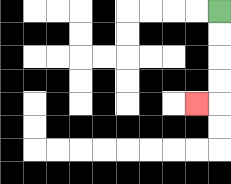{'start': '[9, 0]', 'end': '[8, 4]', 'path_directions': 'D,D,D,D,L', 'path_coordinates': '[[9, 0], [9, 1], [9, 2], [9, 3], [9, 4], [8, 4]]'}